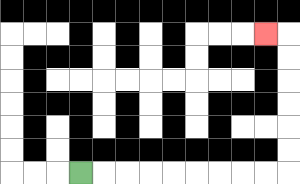{'start': '[3, 7]', 'end': '[11, 1]', 'path_directions': 'R,R,R,R,R,R,R,R,R,U,U,U,U,U,U,L', 'path_coordinates': '[[3, 7], [4, 7], [5, 7], [6, 7], [7, 7], [8, 7], [9, 7], [10, 7], [11, 7], [12, 7], [12, 6], [12, 5], [12, 4], [12, 3], [12, 2], [12, 1], [11, 1]]'}